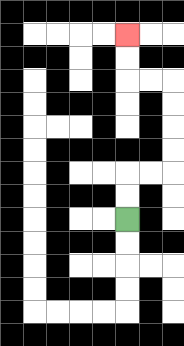{'start': '[5, 9]', 'end': '[5, 1]', 'path_directions': 'U,U,R,R,U,U,U,U,L,L,U,U', 'path_coordinates': '[[5, 9], [5, 8], [5, 7], [6, 7], [7, 7], [7, 6], [7, 5], [7, 4], [7, 3], [6, 3], [5, 3], [5, 2], [5, 1]]'}